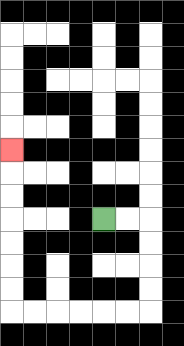{'start': '[4, 9]', 'end': '[0, 6]', 'path_directions': 'R,R,D,D,D,D,L,L,L,L,L,L,U,U,U,U,U,U,U', 'path_coordinates': '[[4, 9], [5, 9], [6, 9], [6, 10], [6, 11], [6, 12], [6, 13], [5, 13], [4, 13], [3, 13], [2, 13], [1, 13], [0, 13], [0, 12], [0, 11], [0, 10], [0, 9], [0, 8], [0, 7], [0, 6]]'}